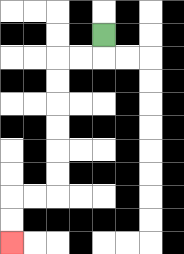{'start': '[4, 1]', 'end': '[0, 10]', 'path_directions': 'D,L,L,D,D,D,D,D,D,L,L,D,D', 'path_coordinates': '[[4, 1], [4, 2], [3, 2], [2, 2], [2, 3], [2, 4], [2, 5], [2, 6], [2, 7], [2, 8], [1, 8], [0, 8], [0, 9], [0, 10]]'}